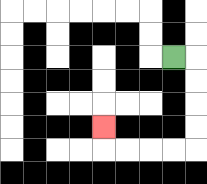{'start': '[7, 2]', 'end': '[4, 5]', 'path_directions': 'R,D,D,D,D,L,L,L,L,U', 'path_coordinates': '[[7, 2], [8, 2], [8, 3], [8, 4], [8, 5], [8, 6], [7, 6], [6, 6], [5, 6], [4, 6], [4, 5]]'}